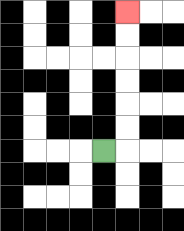{'start': '[4, 6]', 'end': '[5, 0]', 'path_directions': 'R,U,U,U,U,U,U', 'path_coordinates': '[[4, 6], [5, 6], [5, 5], [5, 4], [5, 3], [5, 2], [5, 1], [5, 0]]'}